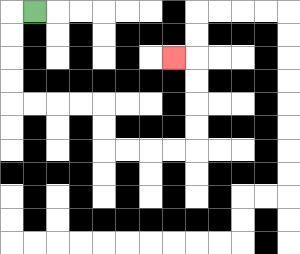{'start': '[1, 0]', 'end': '[7, 2]', 'path_directions': 'L,D,D,D,D,R,R,R,R,D,D,R,R,R,R,U,U,U,U,L', 'path_coordinates': '[[1, 0], [0, 0], [0, 1], [0, 2], [0, 3], [0, 4], [1, 4], [2, 4], [3, 4], [4, 4], [4, 5], [4, 6], [5, 6], [6, 6], [7, 6], [8, 6], [8, 5], [8, 4], [8, 3], [8, 2], [7, 2]]'}